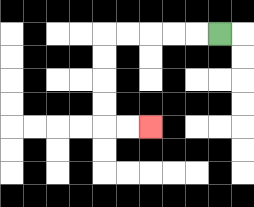{'start': '[9, 1]', 'end': '[6, 5]', 'path_directions': 'L,L,L,L,L,D,D,D,D,R,R', 'path_coordinates': '[[9, 1], [8, 1], [7, 1], [6, 1], [5, 1], [4, 1], [4, 2], [4, 3], [4, 4], [4, 5], [5, 5], [6, 5]]'}